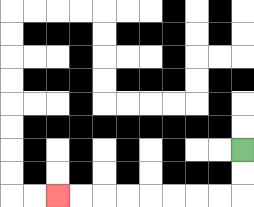{'start': '[10, 6]', 'end': '[2, 8]', 'path_directions': 'D,D,L,L,L,L,L,L,L,L', 'path_coordinates': '[[10, 6], [10, 7], [10, 8], [9, 8], [8, 8], [7, 8], [6, 8], [5, 8], [4, 8], [3, 8], [2, 8]]'}